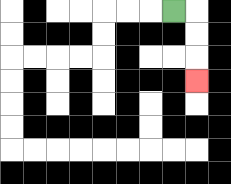{'start': '[7, 0]', 'end': '[8, 3]', 'path_directions': 'R,D,D,D', 'path_coordinates': '[[7, 0], [8, 0], [8, 1], [8, 2], [8, 3]]'}